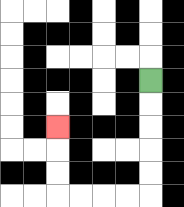{'start': '[6, 3]', 'end': '[2, 5]', 'path_directions': 'D,D,D,D,D,L,L,L,L,U,U,U', 'path_coordinates': '[[6, 3], [6, 4], [6, 5], [6, 6], [6, 7], [6, 8], [5, 8], [4, 8], [3, 8], [2, 8], [2, 7], [2, 6], [2, 5]]'}